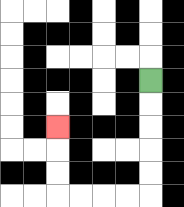{'start': '[6, 3]', 'end': '[2, 5]', 'path_directions': 'D,D,D,D,D,L,L,L,L,U,U,U', 'path_coordinates': '[[6, 3], [6, 4], [6, 5], [6, 6], [6, 7], [6, 8], [5, 8], [4, 8], [3, 8], [2, 8], [2, 7], [2, 6], [2, 5]]'}